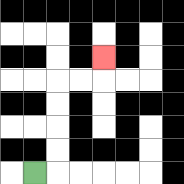{'start': '[1, 7]', 'end': '[4, 2]', 'path_directions': 'R,U,U,U,U,R,R,U', 'path_coordinates': '[[1, 7], [2, 7], [2, 6], [2, 5], [2, 4], [2, 3], [3, 3], [4, 3], [4, 2]]'}